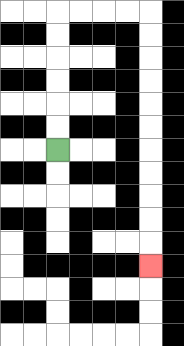{'start': '[2, 6]', 'end': '[6, 11]', 'path_directions': 'U,U,U,U,U,U,R,R,R,R,D,D,D,D,D,D,D,D,D,D,D', 'path_coordinates': '[[2, 6], [2, 5], [2, 4], [2, 3], [2, 2], [2, 1], [2, 0], [3, 0], [4, 0], [5, 0], [6, 0], [6, 1], [6, 2], [6, 3], [6, 4], [6, 5], [6, 6], [6, 7], [6, 8], [6, 9], [6, 10], [6, 11]]'}